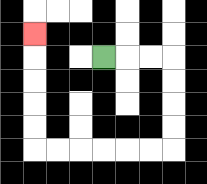{'start': '[4, 2]', 'end': '[1, 1]', 'path_directions': 'R,R,R,D,D,D,D,L,L,L,L,L,L,U,U,U,U,U', 'path_coordinates': '[[4, 2], [5, 2], [6, 2], [7, 2], [7, 3], [7, 4], [7, 5], [7, 6], [6, 6], [5, 6], [4, 6], [3, 6], [2, 6], [1, 6], [1, 5], [1, 4], [1, 3], [1, 2], [1, 1]]'}